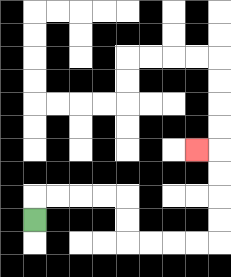{'start': '[1, 9]', 'end': '[8, 6]', 'path_directions': 'U,R,R,R,R,D,D,R,R,R,R,U,U,U,U,L', 'path_coordinates': '[[1, 9], [1, 8], [2, 8], [3, 8], [4, 8], [5, 8], [5, 9], [5, 10], [6, 10], [7, 10], [8, 10], [9, 10], [9, 9], [9, 8], [9, 7], [9, 6], [8, 6]]'}